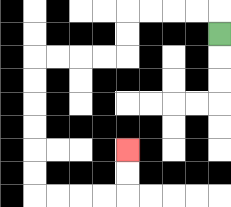{'start': '[9, 1]', 'end': '[5, 6]', 'path_directions': 'U,L,L,L,L,D,D,L,L,L,L,D,D,D,D,D,D,R,R,R,R,U,U', 'path_coordinates': '[[9, 1], [9, 0], [8, 0], [7, 0], [6, 0], [5, 0], [5, 1], [5, 2], [4, 2], [3, 2], [2, 2], [1, 2], [1, 3], [1, 4], [1, 5], [1, 6], [1, 7], [1, 8], [2, 8], [3, 8], [4, 8], [5, 8], [5, 7], [5, 6]]'}